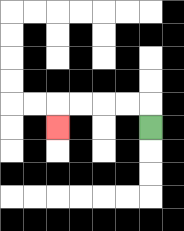{'start': '[6, 5]', 'end': '[2, 5]', 'path_directions': 'U,L,L,L,L,D', 'path_coordinates': '[[6, 5], [6, 4], [5, 4], [4, 4], [3, 4], [2, 4], [2, 5]]'}